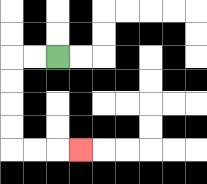{'start': '[2, 2]', 'end': '[3, 6]', 'path_directions': 'L,L,D,D,D,D,R,R,R', 'path_coordinates': '[[2, 2], [1, 2], [0, 2], [0, 3], [0, 4], [0, 5], [0, 6], [1, 6], [2, 6], [3, 6]]'}